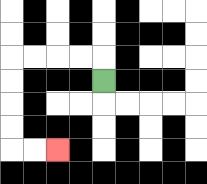{'start': '[4, 3]', 'end': '[2, 6]', 'path_directions': 'U,L,L,L,L,D,D,D,D,R,R', 'path_coordinates': '[[4, 3], [4, 2], [3, 2], [2, 2], [1, 2], [0, 2], [0, 3], [0, 4], [0, 5], [0, 6], [1, 6], [2, 6]]'}